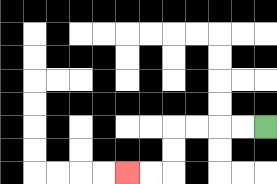{'start': '[11, 5]', 'end': '[5, 7]', 'path_directions': 'L,L,L,L,D,D,L,L', 'path_coordinates': '[[11, 5], [10, 5], [9, 5], [8, 5], [7, 5], [7, 6], [7, 7], [6, 7], [5, 7]]'}